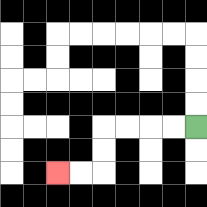{'start': '[8, 5]', 'end': '[2, 7]', 'path_directions': 'L,L,L,L,D,D,L,L', 'path_coordinates': '[[8, 5], [7, 5], [6, 5], [5, 5], [4, 5], [4, 6], [4, 7], [3, 7], [2, 7]]'}